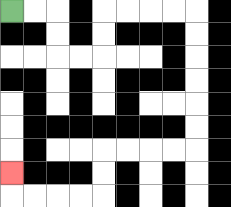{'start': '[0, 0]', 'end': '[0, 7]', 'path_directions': 'R,R,D,D,R,R,U,U,R,R,R,R,D,D,D,D,D,D,L,L,L,L,D,D,L,L,L,L,U', 'path_coordinates': '[[0, 0], [1, 0], [2, 0], [2, 1], [2, 2], [3, 2], [4, 2], [4, 1], [4, 0], [5, 0], [6, 0], [7, 0], [8, 0], [8, 1], [8, 2], [8, 3], [8, 4], [8, 5], [8, 6], [7, 6], [6, 6], [5, 6], [4, 6], [4, 7], [4, 8], [3, 8], [2, 8], [1, 8], [0, 8], [0, 7]]'}